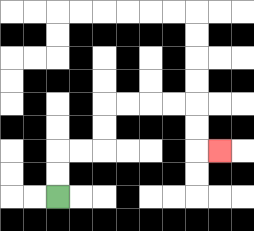{'start': '[2, 8]', 'end': '[9, 6]', 'path_directions': 'U,U,R,R,U,U,R,R,R,R,D,D,R', 'path_coordinates': '[[2, 8], [2, 7], [2, 6], [3, 6], [4, 6], [4, 5], [4, 4], [5, 4], [6, 4], [7, 4], [8, 4], [8, 5], [8, 6], [9, 6]]'}